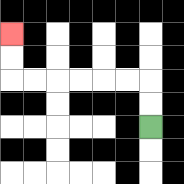{'start': '[6, 5]', 'end': '[0, 1]', 'path_directions': 'U,U,L,L,L,L,L,L,U,U', 'path_coordinates': '[[6, 5], [6, 4], [6, 3], [5, 3], [4, 3], [3, 3], [2, 3], [1, 3], [0, 3], [0, 2], [0, 1]]'}